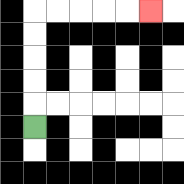{'start': '[1, 5]', 'end': '[6, 0]', 'path_directions': 'U,U,U,U,U,R,R,R,R,R', 'path_coordinates': '[[1, 5], [1, 4], [1, 3], [1, 2], [1, 1], [1, 0], [2, 0], [3, 0], [4, 0], [5, 0], [6, 0]]'}